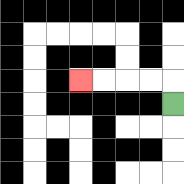{'start': '[7, 4]', 'end': '[3, 3]', 'path_directions': 'U,L,L,L,L', 'path_coordinates': '[[7, 4], [7, 3], [6, 3], [5, 3], [4, 3], [3, 3]]'}